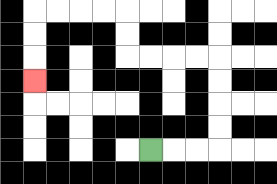{'start': '[6, 6]', 'end': '[1, 3]', 'path_directions': 'R,R,R,U,U,U,U,L,L,L,L,U,U,L,L,L,L,D,D,D', 'path_coordinates': '[[6, 6], [7, 6], [8, 6], [9, 6], [9, 5], [9, 4], [9, 3], [9, 2], [8, 2], [7, 2], [6, 2], [5, 2], [5, 1], [5, 0], [4, 0], [3, 0], [2, 0], [1, 0], [1, 1], [1, 2], [1, 3]]'}